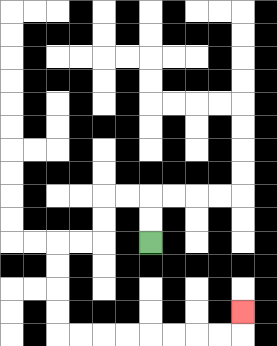{'start': '[6, 10]', 'end': '[10, 13]', 'path_directions': 'U,U,L,L,D,D,L,L,D,D,D,D,R,R,R,R,R,R,R,R,U', 'path_coordinates': '[[6, 10], [6, 9], [6, 8], [5, 8], [4, 8], [4, 9], [4, 10], [3, 10], [2, 10], [2, 11], [2, 12], [2, 13], [2, 14], [3, 14], [4, 14], [5, 14], [6, 14], [7, 14], [8, 14], [9, 14], [10, 14], [10, 13]]'}